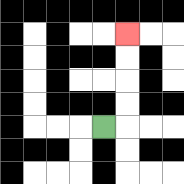{'start': '[4, 5]', 'end': '[5, 1]', 'path_directions': 'R,U,U,U,U', 'path_coordinates': '[[4, 5], [5, 5], [5, 4], [5, 3], [5, 2], [5, 1]]'}